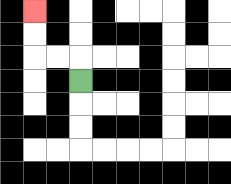{'start': '[3, 3]', 'end': '[1, 0]', 'path_directions': 'U,L,L,U,U', 'path_coordinates': '[[3, 3], [3, 2], [2, 2], [1, 2], [1, 1], [1, 0]]'}